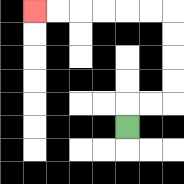{'start': '[5, 5]', 'end': '[1, 0]', 'path_directions': 'U,R,R,U,U,U,U,L,L,L,L,L,L', 'path_coordinates': '[[5, 5], [5, 4], [6, 4], [7, 4], [7, 3], [7, 2], [7, 1], [7, 0], [6, 0], [5, 0], [4, 0], [3, 0], [2, 0], [1, 0]]'}